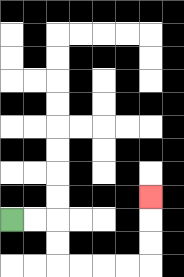{'start': '[0, 9]', 'end': '[6, 8]', 'path_directions': 'R,R,D,D,R,R,R,R,U,U,U', 'path_coordinates': '[[0, 9], [1, 9], [2, 9], [2, 10], [2, 11], [3, 11], [4, 11], [5, 11], [6, 11], [6, 10], [6, 9], [6, 8]]'}